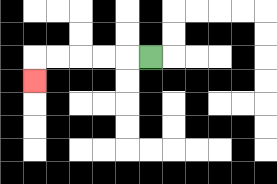{'start': '[6, 2]', 'end': '[1, 3]', 'path_directions': 'L,L,L,L,L,D', 'path_coordinates': '[[6, 2], [5, 2], [4, 2], [3, 2], [2, 2], [1, 2], [1, 3]]'}